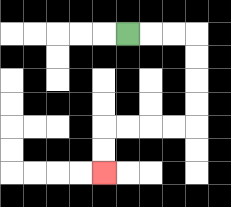{'start': '[5, 1]', 'end': '[4, 7]', 'path_directions': 'R,R,R,D,D,D,D,L,L,L,L,D,D', 'path_coordinates': '[[5, 1], [6, 1], [7, 1], [8, 1], [8, 2], [8, 3], [8, 4], [8, 5], [7, 5], [6, 5], [5, 5], [4, 5], [4, 6], [4, 7]]'}